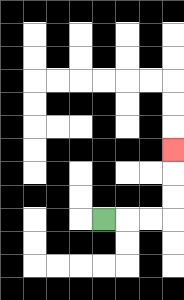{'start': '[4, 9]', 'end': '[7, 6]', 'path_directions': 'R,R,R,U,U,U', 'path_coordinates': '[[4, 9], [5, 9], [6, 9], [7, 9], [7, 8], [7, 7], [7, 6]]'}